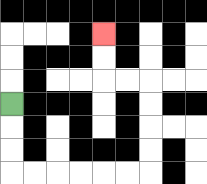{'start': '[0, 4]', 'end': '[4, 1]', 'path_directions': 'D,D,D,R,R,R,R,R,R,U,U,U,U,L,L,U,U', 'path_coordinates': '[[0, 4], [0, 5], [0, 6], [0, 7], [1, 7], [2, 7], [3, 7], [4, 7], [5, 7], [6, 7], [6, 6], [6, 5], [6, 4], [6, 3], [5, 3], [4, 3], [4, 2], [4, 1]]'}